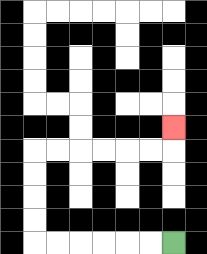{'start': '[7, 10]', 'end': '[7, 5]', 'path_directions': 'L,L,L,L,L,L,U,U,U,U,R,R,R,R,R,R,U', 'path_coordinates': '[[7, 10], [6, 10], [5, 10], [4, 10], [3, 10], [2, 10], [1, 10], [1, 9], [1, 8], [1, 7], [1, 6], [2, 6], [3, 6], [4, 6], [5, 6], [6, 6], [7, 6], [7, 5]]'}